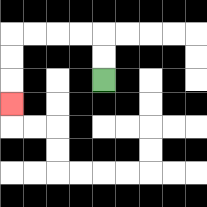{'start': '[4, 3]', 'end': '[0, 4]', 'path_directions': 'U,U,L,L,L,L,D,D,D', 'path_coordinates': '[[4, 3], [4, 2], [4, 1], [3, 1], [2, 1], [1, 1], [0, 1], [0, 2], [0, 3], [0, 4]]'}